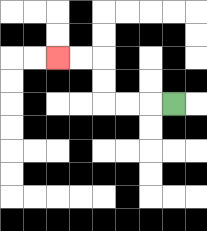{'start': '[7, 4]', 'end': '[2, 2]', 'path_directions': 'L,L,L,U,U,L,L', 'path_coordinates': '[[7, 4], [6, 4], [5, 4], [4, 4], [4, 3], [4, 2], [3, 2], [2, 2]]'}